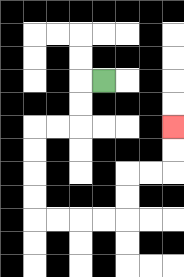{'start': '[4, 3]', 'end': '[7, 5]', 'path_directions': 'L,D,D,L,L,D,D,D,D,R,R,R,R,U,U,R,R,U,U', 'path_coordinates': '[[4, 3], [3, 3], [3, 4], [3, 5], [2, 5], [1, 5], [1, 6], [1, 7], [1, 8], [1, 9], [2, 9], [3, 9], [4, 9], [5, 9], [5, 8], [5, 7], [6, 7], [7, 7], [7, 6], [7, 5]]'}